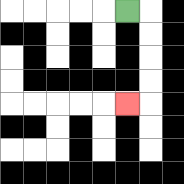{'start': '[5, 0]', 'end': '[5, 4]', 'path_directions': 'R,D,D,D,D,L', 'path_coordinates': '[[5, 0], [6, 0], [6, 1], [6, 2], [6, 3], [6, 4], [5, 4]]'}